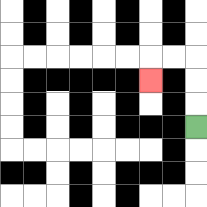{'start': '[8, 5]', 'end': '[6, 3]', 'path_directions': 'U,U,U,L,L,D', 'path_coordinates': '[[8, 5], [8, 4], [8, 3], [8, 2], [7, 2], [6, 2], [6, 3]]'}